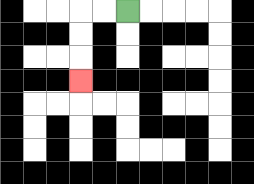{'start': '[5, 0]', 'end': '[3, 3]', 'path_directions': 'L,L,D,D,D', 'path_coordinates': '[[5, 0], [4, 0], [3, 0], [3, 1], [3, 2], [3, 3]]'}